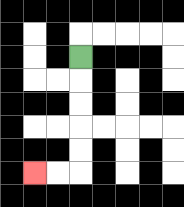{'start': '[3, 2]', 'end': '[1, 7]', 'path_directions': 'D,D,D,D,D,L,L', 'path_coordinates': '[[3, 2], [3, 3], [3, 4], [3, 5], [3, 6], [3, 7], [2, 7], [1, 7]]'}